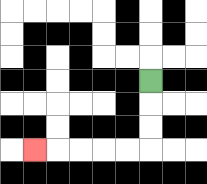{'start': '[6, 3]', 'end': '[1, 6]', 'path_directions': 'D,D,D,L,L,L,L,L', 'path_coordinates': '[[6, 3], [6, 4], [6, 5], [6, 6], [5, 6], [4, 6], [3, 6], [2, 6], [1, 6]]'}